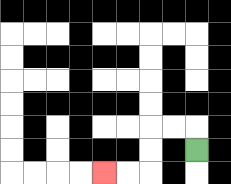{'start': '[8, 6]', 'end': '[4, 7]', 'path_directions': 'U,L,L,D,D,L,L', 'path_coordinates': '[[8, 6], [8, 5], [7, 5], [6, 5], [6, 6], [6, 7], [5, 7], [4, 7]]'}